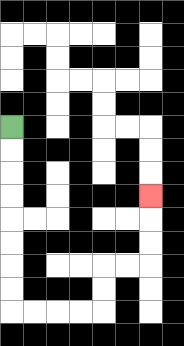{'start': '[0, 5]', 'end': '[6, 8]', 'path_directions': 'D,D,D,D,D,D,D,D,R,R,R,R,U,U,R,R,U,U,U', 'path_coordinates': '[[0, 5], [0, 6], [0, 7], [0, 8], [0, 9], [0, 10], [0, 11], [0, 12], [0, 13], [1, 13], [2, 13], [3, 13], [4, 13], [4, 12], [4, 11], [5, 11], [6, 11], [6, 10], [6, 9], [6, 8]]'}